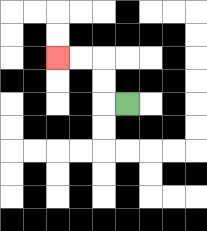{'start': '[5, 4]', 'end': '[2, 2]', 'path_directions': 'L,U,U,L,L', 'path_coordinates': '[[5, 4], [4, 4], [4, 3], [4, 2], [3, 2], [2, 2]]'}